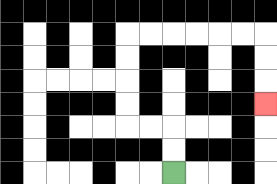{'start': '[7, 7]', 'end': '[11, 4]', 'path_directions': 'U,U,L,L,U,U,U,U,R,R,R,R,R,R,D,D,D', 'path_coordinates': '[[7, 7], [7, 6], [7, 5], [6, 5], [5, 5], [5, 4], [5, 3], [5, 2], [5, 1], [6, 1], [7, 1], [8, 1], [9, 1], [10, 1], [11, 1], [11, 2], [11, 3], [11, 4]]'}